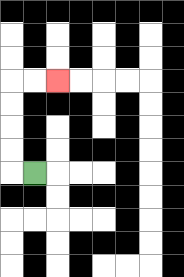{'start': '[1, 7]', 'end': '[2, 3]', 'path_directions': 'L,U,U,U,U,R,R', 'path_coordinates': '[[1, 7], [0, 7], [0, 6], [0, 5], [0, 4], [0, 3], [1, 3], [2, 3]]'}